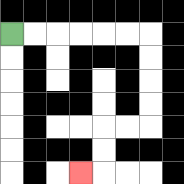{'start': '[0, 1]', 'end': '[3, 7]', 'path_directions': 'R,R,R,R,R,R,D,D,D,D,L,L,D,D,L', 'path_coordinates': '[[0, 1], [1, 1], [2, 1], [3, 1], [4, 1], [5, 1], [6, 1], [6, 2], [6, 3], [6, 4], [6, 5], [5, 5], [4, 5], [4, 6], [4, 7], [3, 7]]'}